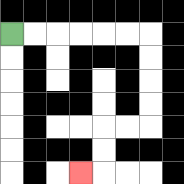{'start': '[0, 1]', 'end': '[3, 7]', 'path_directions': 'R,R,R,R,R,R,D,D,D,D,L,L,D,D,L', 'path_coordinates': '[[0, 1], [1, 1], [2, 1], [3, 1], [4, 1], [5, 1], [6, 1], [6, 2], [6, 3], [6, 4], [6, 5], [5, 5], [4, 5], [4, 6], [4, 7], [3, 7]]'}